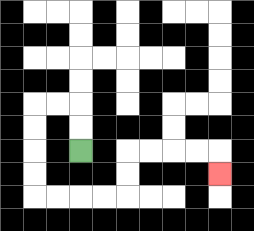{'start': '[3, 6]', 'end': '[9, 7]', 'path_directions': 'U,U,L,L,D,D,D,D,R,R,R,R,U,U,R,R,R,R,D', 'path_coordinates': '[[3, 6], [3, 5], [3, 4], [2, 4], [1, 4], [1, 5], [1, 6], [1, 7], [1, 8], [2, 8], [3, 8], [4, 8], [5, 8], [5, 7], [5, 6], [6, 6], [7, 6], [8, 6], [9, 6], [9, 7]]'}